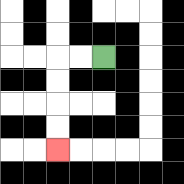{'start': '[4, 2]', 'end': '[2, 6]', 'path_directions': 'L,L,D,D,D,D', 'path_coordinates': '[[4, 2], [3, 2], [2, 2], [2, 3], [2, 4], [2, 5], [2, 6]]'}